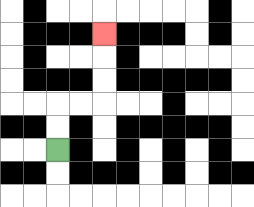{'start': '[2, 6]', 'end': '[4, 1]', 'path_directions': 'U,U,R,R,U,U,U', 'path_coordinates': '[[2, 6], [2, 5], [2, 4], [3, 4], [4, 4], [4, 3], [4, 2], [4, 1]]'}